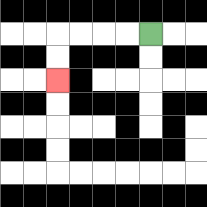{'start': '[6, 1]', 'end': '[2, 3]', 'path_directions': 'L,L,L,L,D,D', 'path_coordinates': '[[6, 1], [5, 1], [4, 1], [3, 1], [2, 1], [2, 2], [2, 3]]'}